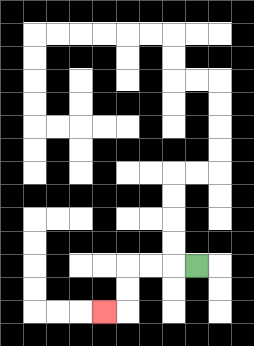{'start': '[8, 11]', 'end': '[4, 13]', 'path_directions': 'L,L,L,D,D,L', 'path_coordinates': '[[8, 11], [7, 11], [6, 11], [5, 11], [5, 12], [5, 13], [4, 13]]'}